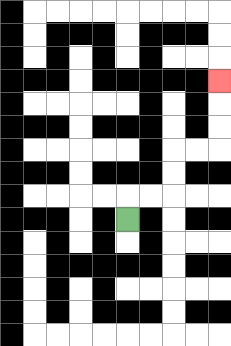{'start': '[5, 9]', 'end': '[9, 3]', 'path_directions': 'U,R,R,U,U,R,R,U,U,U', 'path_coordinates': '[[5, 9], [5, 8], [6, 8], [7, 8], [7, 7], [7, 6], [8, 6], [9, 6], [9, 5], [9, 4], [9, 3]]'}